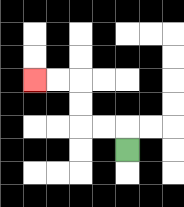{'start': '[5, 6]', 'end': '[1, 3]', 'path_directions': 'U,L,L,U,U,L,L', 'path_coordinates': '[[5, 6], [5, 5], [4, 5], [3, 5], [3, 4], [3, 3], [2, 3], [1, 3]]'}